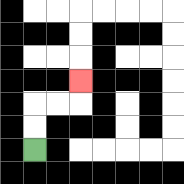{'start': '[1, 6]', 'end': '[3, 3]', 'path_directions': 'U,U,R,R,U', 'path_coordinates': '[[1, 6], [1, 5], [1, 4], [2, 4], [3, 4], [3, 3]]'}